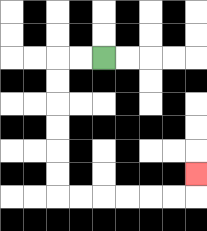{'start': '[4, 2]', 'end': '[8, 7]', 'path_directions': 'L,L,D,D,D,D,D,D,R,R,R,R,R,R,U', 'path_coordinates': '[[4, 2], [3, 2], [2, 2], [2, 3], [2, 4], [2, 5], [2, 6], [2, 7], [2, 8], [3, 8], [4, 8], [5, 8], [6, 8], [7, 8], [8, 8], [8, 7]]'}